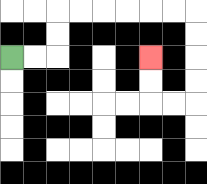{'start': '[0, 2]', 'end': '[6, 2]', 'path_directions': 'R,R,U,U,R,R,R,R,R,R,D,D,D,D,L,L,U,U', 'path_coordinates': '[[0, 2], [1, 2], [2, 2], [2, 1], [2, 0], [3, 0], [4, 0], [5, 0], [6, 0], [7, 0], [8, 0], [8, 1], [8, 2], [8, 3], [8, 4], [7, 4], [6, 4], [6, 3], [6, 2]]'}